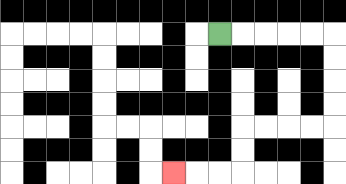{'start': '[9, 1]', 'end': '[7, 7]', 'path_directions': 'R,R,R,R,R,D,D,D,D,L,L,L,L,D,D,L,L,L', 'path_coordinates': '[[9, 1], [10, 1], [11, 1], [12, 1], [13, 1], [14, 1], [14, 2], [14, 3], [14, 4], [14, 5], [13, 5], [12, 5], [11, 5], [10, 5], [10, 6], [10, 7], [9, 7], [8, 7], [7, 7]]'}